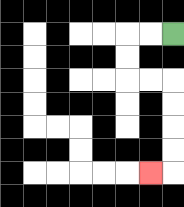{'start': '[7, 1]', 'end': '[6, 7]', 'path_directions': 'L,L,D,D,R,R,D,D,D,D,L', 'path_coordinates': '[[7, 1], [6, 1], [5, 1], [5, 2], [5, 3], [6, 3], [7, 3], [7, 4], [7, 5], [7, 6], [7, 7], [6, 7]]'}